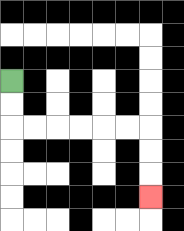{'start': '[0, 3]', 'end': '[6, 8]', 'path_directions': 'D,D,R,R,R,R,R,R,D,D,D', 'path_coordinates': '[[0, 3], [0, 4], [0, 5], [1, 5], [2, 5], [3, 5], [4, 5], [5, 5], [6, 5], [6, 6], [6, 7], [6, 8]]'}